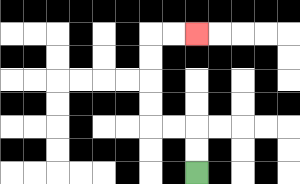{'start': '[8, 7]', 'end': '[8, 1]', 'path_directions': 'U,U,L,L,U,U,U,U,R,R', 'path_coordinates': '[[8, 7], [8, 6], [8, 5], [7, 5], [6, 5], [6, 4], [6, 3], [6, 2], [6, 1], [7, 1], [8, 1]]'}